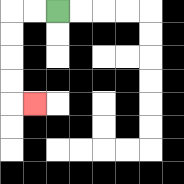{'start': '[2, 0]', 'end': '[1, 4]', 'path_directions': 'L,L,D,D,D,D,R', 'path_coordinates': '[[2, 0], [1, 0], [0, 0], [0, 1], [0, 2], [0, 3], [0, 4], [1, 4]]'}